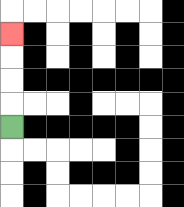{'start': '[0, 5]', 'end': '[0, 1]', 'path_directions': 'U,U,U,U', 'path_coordinates': '[[0, 5], [0, 4], [0, 3], [0, 2], [0, 1]]'}